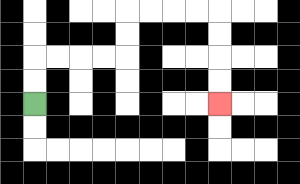{'start': '[1, 4]', 'end': '[9, 4]', 'path_directions': 'U,U,R,R,R,R,U,U,R,R,R,R,D,D,D,D', 'path_coordinates': '[[1, 4], [1, 3], [1, 2], [2, 2], [3, 2], [4, 2], [5, 2], [5, 1], [5, 0], [6, 0], [7, 0], [8, 0], [9, 0], [9, 1], [9, 2], [9, 3], [9, 4]]'}